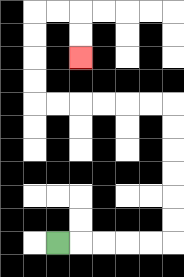{'start': '[2, 10]', 'end': '[3, 2]', 'path_directions': 'R,R,R,R,R,U,U,U,U,U,U,L,L,L,L,L,L,U,U,U,U,R,R,D,D', 'path_coordinates': '[[2, 10], [3, 10], [4, 10], [5, 10], [6, 10], [7, 10], [7, 9], [7, 8], [7, 7], [7, 6], [7, 5], [7, 4], [6, 4], [5, 4], [4, 4], [3, 4], [2, 4], [1, 4], [1, 3], [1, 2], [1, 1], [1, 0], [2, 0], [3, 0], [3, 1], [3, 2]]'}